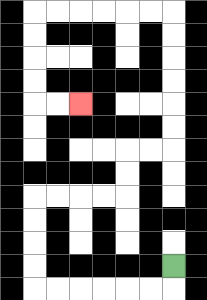{'start': '[7, 11]', 'end': '[3, 4]', 'path_directions': 'D,L,L,L,L,L,L,U,U,U,U,R,R,R,R,U,U,R,R,U,U,U,U,U,U,L,L,L,L,L,L,D,D,D,D,R,R', 'path_coordinates': '[[7, 11], [7, 12], [6, 12], [5, 12], [4, 12], [3, 12], [2, 12], [1, 12], [1, 11], [1, 10], [1, 9], [1, 8], [2, 8], [3, 8], [4, 8], [5, 8], [5, 7], [5, 6], [6, 6], [7, 6], [7, 5], [7, 4], [7, 3], [7, 2], [7, 1], [7, 0], [6, 0], [5, 0], [4, 0], [3, 0], [2, 0], [1, 0], [1, 1], [1, 2], [1, 3], [1, 4], [2, 4], [3, 4]]'}